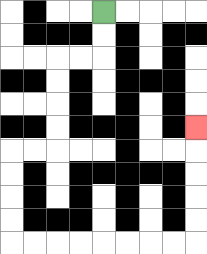{'start': '[4, 0]', 'end': '[8, 5]', 'path_directions': 'D,D,L,L,D,D,D,D,L,L,D,D,D,D,R,R,R,R,R,R,R,R,U,U,U,U,U', 'path_coordinates': '[[4, 0], [4, 1], [4, 2], [3, 2], [2, 2], [2, 3], [2, 4], [2, 5], [2, 6], [1, 6], [0, 6], [0, 7], [0, 8], [0, 9], [0, 10], [1, 10], [2, 10], [3, 10], [4, 10], [5, 10], [6, 10], [7, 10], [8, 10], [8, 9], [8, 8], [8, 7], [8, 6], [8, 5]]'}